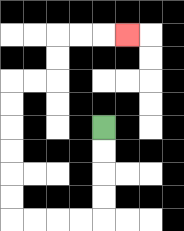{'start': '[4, 5]', 'end': '[5, 1]', 'path_directions': 'D,D,D,D,L,L,L,L,U,U,U,U,U,U,R,R,U,U,R,R,R', 'path_coordinates': '[[4, 5], [4, 6], [4, 7], [4, 8], [4, 9], [3, 9], [2, 9], [1, 9], [0, 9], [0, 8], [0, 7], [0, 6], [0, 5], [0, 4], [0, 3], [1, 3], [2, 3], [2, 2], [2, 1], [3, 1], [4, 1], [5, 1]]'}